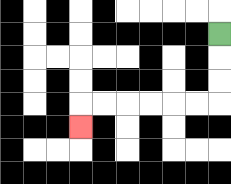{'start': '[9, 1]', 'end': '[3, 5]', 'path_directions': 'D,D,D,L,L,L,L,L,L,D', 'path_coordinates': '[[9, 1], [9, 2], [9, 3], [9, 4], [8, 4], [7, 4], [6, 4], [5, 4], [4, 4], [3, 4], [3, 5]]'}